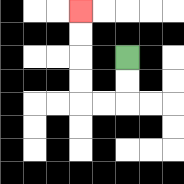{'start': '[5, 2]', 'end': '[3, 0]', 'path_directions': 'D,D,L,L,U,U,U,U', 'path_coordinates': '[[5, 2], [5, 3], [5, 4], [4, 4], [3, 4], [3, 3], [3, 2], [3, 1], [3, 0]]'}